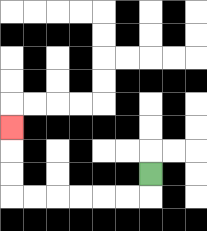{'start': '[6, 7]', 'end': '[0, 5]', 'path_directions': 'D,L,L,L,L,L,L,U,U,U', 'path_coordinates': '[[6, 7], [6, 8], [5, 8], [4, 8], [3, 8], [2, 8], [1, 8], [0, 8], [0, 7], [0, 6], [0, 5]]'}